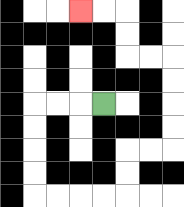{'start': '[4, 4]', 'end': '[3, 0]', 'path_directions': 'L,L,L,D,D,D,D,R,R,R,R,U,U,R,R,U,U,U,U,L,L,U,U,L,L', 'path_coordinates': '[[4, 4], [3, 4], [2, 4], [1, 4], [1, 5], [1, 6], [1, 7], [1, 8], [2, 8], [3, 8], [4, 8], [5, 8], [5, 7], [5, 6], [6, 6], [7, 6], [7, 5], [7, 4], [7, 3], [7, 2], [6, 2], [5, 2], [5, 1], [5, 0], [4, 0], [3, 0]]'}